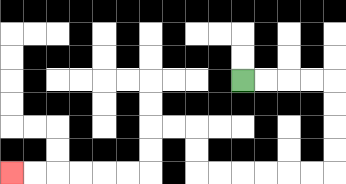{'start': '[10, 3]', 'end': '[0, 7]', 'path_directions': 'R,R,R,R,D,D,D,D,L,L,L,L,L,L,U,U,L,L,D,D,L,L,L,L,L,L', 'path_coordinates': '[[10, 3], [11, 3], [12, 3], [13, 3], [14, 3], [14, 4], [14, 5], [14, 6], [14, 7], [13, 7], [12, 7], [11, 7], [10, 7], [9, 7], [8, 7], [8, 6], [8, 5], [7, 5], [6, 5], [6, 6], [6, 7], [5, 7], [4, 7], [3, 7], [2, 7], [1, 7], [0, 7]]'}